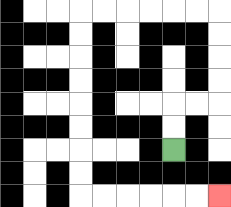{'start': '[7, 6]', 'end': '[9, 8]', 'path_directions': 'U,U,R,R,U,U,U,U,L,L,L,L,L,L,D,D,D,D,D,D,D,D,R,R,R,R,R,R', 'path_coordinates': '[[7, 6], [7, 5], [7, 4], [8, 4], [9, 4], [9, 3], [9, 2], [9, 1], [9, 0], [8, 0], [7, 0], [6, 0], [5, 0], [4, 0], [3, 0], [3, 1], [3, 2], [3, 3], [3, 4], [3, 5], [3, 6], [3, 7], [3, 8], [4, 8], [5, 8], [6, 8], [7, 8], [8, 8], [9, 8]]'}